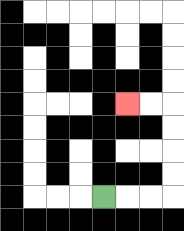{'start': '[4, 8]', 'end': '[5, 4]', 'path_directions': 'R,R,R,U,U,U,U,L,L', 'path_coordinates': '[[4, 8], [5, 8], [6, 8], [7, 8], [7, 7], [7, 6], [7, 5], [7, 4], [6, 4], [5, 4]]'}